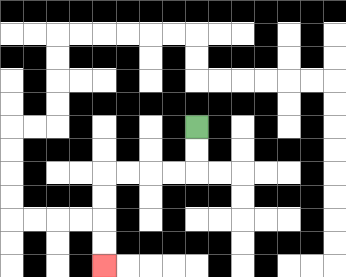{'start': '[8, 5]', 'end': '[4, 11]', 'path_directions': 'D,D,L,L,L,L,D,D,D,D', 'path_coordinates': '[[8, 5], [8, 6], [8, 7], [7, 7], [6, 7], [5, 7], [4, 7], [4, 8], [4, 9], [4, 10], [4, 11]]'}